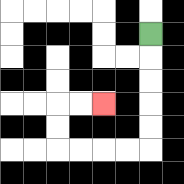{'start': '[6, 1]', 'end': '[4, 4]', 'path_directions': 'D,D,D,D,D,L,L,L,L,U,U,R,R', 'path_coordinates': '[[6, 1], [6, 2], [6, 3], [6, 4], [6, 5], [6, 6], [5, 6], [4, 6], [3, 6], [2, 6], [2, 5], [2, 4], [3, 4], [4, 4]]'}